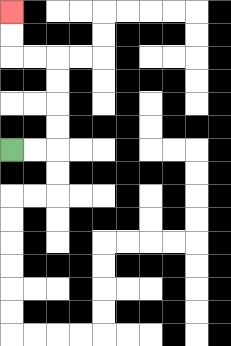{'start': '[0, 6]', 'end': '[0, 0]', 'path_directions': 'R,R,U,U,U,U,L,L,U,U', 'path_coordinates': '[[0, 6], [1, 6], [2, 6], [2, 5], [2, 4], [2, 3], [2, 2], [1, 2], [0, 2], [0, 1], [0, 0]]'}